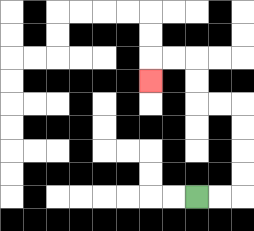{'start': '[8, 8]', 'end': '[6, 3]', 'path_directions': 'R,R,U,U,U,U,L,L,U,U,L,L,D', 'path_coordinates': '[[8, 8], [9, 8], [10, 8], [10, 7], [10, 6], [10, 5], [10, 4], [9, 4], [8, 4], [8, 3], [8, 2], [7, 2], [6, 2], [6, 3]]'}